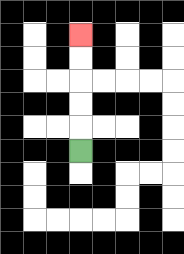{'start': '[3, 6]', 'end': '[3, 1]', 'path_directions': 'U,U,U,U,U', 'path_coordinates': '[[3, 6], [3, 5], [3, 4], [3, 3], [3, 2], [3, 1]]'}